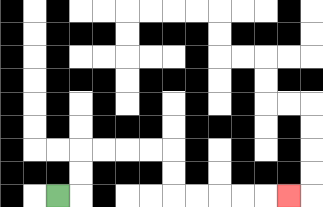{'start': '[2, 8]', 'end': '[12, 8]', 'path_directions': 'R,U,U,R,R,R,R,D,D,R,R,R,R,R', 'path_coordinates': '[[2, 8], [3, 8], [3, 7], [3, 6], [4, 6], [5, 6], [6, 6], [7, 6], [7, 7], [7, 8], [8, 8], [9, 8], [10, 8], [11, 8], [12, 8]]'}